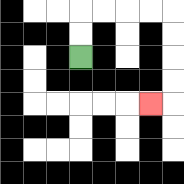{'start': '[3, 2]', 'end': '[6, 4]', 'path_directions': 'U,U,R,R,R,R,D,D,D,D,L', 'path_coordinates': '[[3, 2], [3, 1], [3, 0], [4, 0], [5, 0], [6, 0], [7, 0], [7, 1], [7, 2], [7, 3], [7, 4], [6, 4]]'}